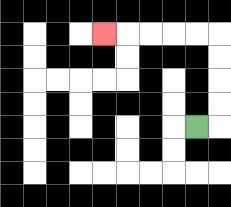{'start': '[8, 5]', 'end': '[4, 1]', 'path_directions': 'R,U,U,U,U,L,L,L,L,L', 'path_coordinates': '[[8, 5], [9, 5], [9, 4], [9, 3], [9, 2], [9, 1], [8, 1], [7, 1], [6, 1], [5, 1], [4, 1]]'}